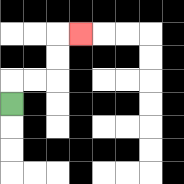{'start': '[0, 4]', 'end': '[3, 1]', 'path_directions': 'U,R,R,U,U,R', 'path_coordinates': '[[0, 4], [0, 3], [1, 3], [2, 3], [2, 2], [2, 1], [3, 1]]'}